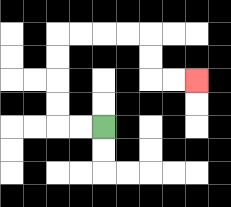{'start': '[4, 5]', 'end': '[8, 3]', 'path_directions': 'L,L,U,U,U,U,R,R,R,R,D,D,R,R', 'path_coordinates': '[[4, 5], [3, 5], [2, 5], [2, 4], [2, 3], [2, 2], [2, 1], [3, 1], [4, 1], [5, 1], [6, 1], [6, 2], [6, 3], [7, 3], [8, 3]]'}